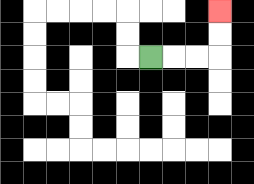{'start': '[6, 2]', 'end': '[9, 0]', 'path_directions': 'R,R,R,U,U', 'path_coordinates': '[[6, 2], [7, 2], [8, 2], [9, 2], [9, 1], [9, 0]]'}